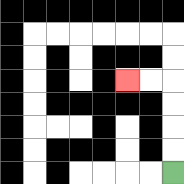{'start': '[7, 7]', 'end': '[5, 3]', 'path_directions': 'U,U,U,U,L,L', 'path_coordinates': '[[7, 7], [7, 6], [7, 5], [7, 4], [7, 3], [6, 3], [5, 3]]'}